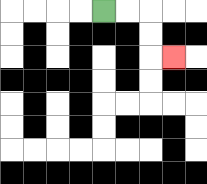{'start': '[4, 0]', 'end': '[7, 2]', 'path_directions': 'R,R,D,D,R', 'path_coordinates': '[[4, 0], [5, 0], [6, 0], [6, 1], [6, 2], [7, 2]]'}